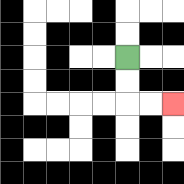{'start': '[5, 2]', 'end': '[7, 4]', 'path_directions': 'D,D,R,R', 'path_coordinates': '[[5, 2], [5, 3], [5, 4], [6, 4], [7, 4]]'}